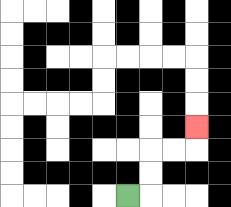{'start': '[5, 8]', 'end': '[8, 5]', 'path_directions': 'R,U,U,R,R,U', 'path_coordinates': '[[5, 8], [6, 8], [6, 7], [6, 6], [7, 6], [8, 6], [8, 5]]'}